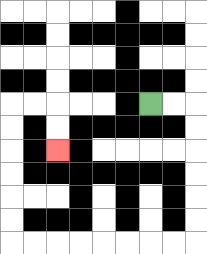{'start': '[6, 4]', 'end': '[2, 6]', 'path_directions': 'R,R,D,D,D,D,D,D,L,L,L,L,L,L,L,L,U,U,U,U,U,U,R,R,D,D', 'path_coordinates': '[[6, 4], [7, 4], [8, 4], [8, 5], [8, 6], [8, 7], [8, 8], [8, 9], [8, 10], [7, 10], [6, 10], [5, 10], [4, 10], [3, 10], [2, 10], [1, 10], [0, 10], [0, 9], [0, 8], [0, 7], [0, 6], [0, 5], [0, 4], [1, 4], [2, 4], [2, 5], [2, 6]]'}